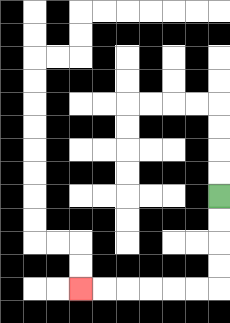{'start': '[9, 8]', 'end': '[3, 12]', 'path_directions': 'D,D,D,D,L,L,L,L,L,L', 'path_coordinates': '[[9, 8], [9, 9], [9, 10], [9, 11], [9, 12], [8, 12], [7, 12], [6, 12], [5, 12], [4, 12], [3, 12]]'}